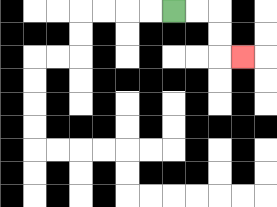{'start': '[7, 0]', 'end': '[10, 2]', 'path_directions': 'R,R,D,D,R', 'path_coordinates': '[[7, 0], [8, 0], [9, 0], [9, 1], [9, 2], [10, 2]]'}